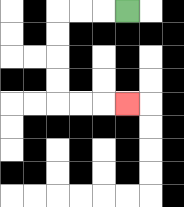{'start': '[5, 0]', 'end': '[5, 4]', 'path_directions': 'L,L,L,D,D,D,D,R,R,R', 'path_coordinates': '[[5, 0], [4, 0], [3, 0], [2, 0], [2, 1], [2, 2], [2, 3], [2, 4], [3, 4], [4, 4], [5, 4]]'}